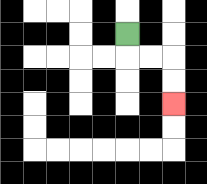{'start': '[5, 1]', 'end': '[7, 4]', 'path_directions': 'D,R,R,D,D', 'path_coordinates': '[[5, 1], [5, 2], [6, 2], [7, 2], [7, 3], [7, 4]]'}